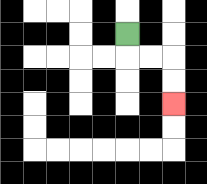{'start': '[5, 1]', 'end': '[7, 4]', 'path_directions': 'D,R,R,D,D', 'path_coordinates': '[[5, 1], [5, 2], [6, 2], [7, 2], [7, 3], [7, 4]]'}